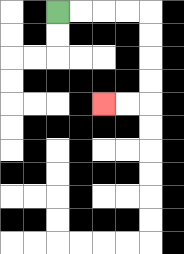{'start': '[2, 0]', 'end': '[4, 4]', 'path_directions': 'R,R,R,R,D,D,D,D,L,L', 'path_coordinates': '[[2, 0], [3, 0], [4, 0], [5, 0], [6, 0], [6, 1], [6, 2], [6, 3], [6, 4], [5, 4], [4, 4]]'}